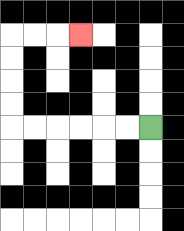{'start': '[6, 5]', 'end': '[3, 1]', 'path_directions': 'L,L,L,L,L,L,U,U,U,U,R,R,R', 'path_coordinates': '[[6, 5], [5, 5], [4, 5], [3, 5], [2, 5], [1, 5], [0, 5], [0, 4], [0, 3], [0, 2], [0, 1], [1, 1], [2, 1], [3, 1]]'}